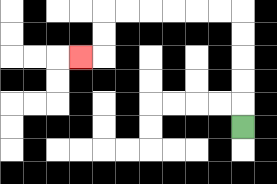{'start': '[10, 5]', 'end': '[3, 2]', 'path_directions': 'U,U,U,U,U,L,L,L,L,L,L,D,D,L', 'path_coordinates': '[[10, 5], [10, 4], [10, 3], [10, 2], [10, 1], [10, 0], [9, 0], [8, 0], [7, 0], [6, 0], [5, 0], [4, 0], [4, 1], [4, 2], [3, 2]]'}